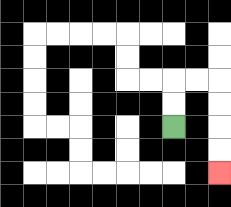{'start': '[7, 5]', 'end': '[9, 7]', 'path_directions': 'U,U,R,R,D,D,D,D', 'path_coordinates': '[[7, 5], [7, 4], [7, 3], [8, 3], [9, 3], [9, 4], [9, 5], [9, 6], [9, 7]]'}